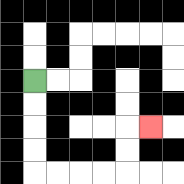{'start': '[1, 3]', 'end': '[6, 5]', 'path_directions': 'D,D,D,D,R,R,R,R,U,U,R', 'path_coordinates': '[[1, 3], [1, 4], [1, 5], [1, 6], [1, 7], [2, 7], [3, 7], [4, 7], [5, 7], [5, 6], [5, 5], [6, 5]]'}